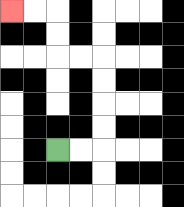{'start': '[2, 6]', 'end': '[0, 0]', 'path_directions': 'R,R,U,U,U,U,L,L,U,U,L,L', 'path_coordinates': '[[2, 6], [3, 6], [4, 6], [4, 5], [4, 4], [4, 3], [4, 2], [3, 2], [2, 2], [2, 1], [2, 0], [1, 0], [0, 0]]'}